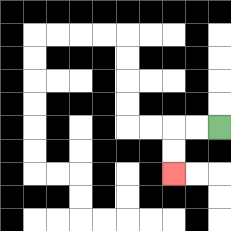{'start': '[9, 5]', 'end': '[7, 7]', 'path_directions': 'L,L,D,D', 'path_coordinates': '[[9, 5], [8, 5], [7, 5], [7, 6], [7, 7]]'}